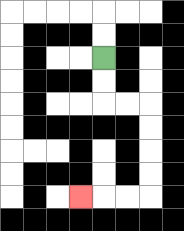{'start': '[4, 2]', 'end': '[3, 8]', 'path_directions': 'D,D,R,R,D,D,D,D,L,L,L', 'path_coordinates': '[[4, 2], [4, 3], [4, 4], [5, 4], [6, 4], [6, 5], [6, 6], [6, 7], [6, 8], [5, 8], [4, 8], [3, 8]]'}